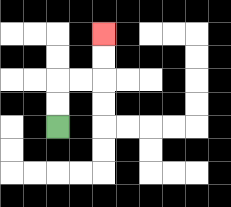{'start': '[2, 5]', 'end': '[4, 1]', 'path_directions': 'U,U,R,R,U,U', 'path_coordinates': '[[2, 5], [2, 4], [2, 3], [3, 3], [4, 3], [4, 2], [4, 1]]'}